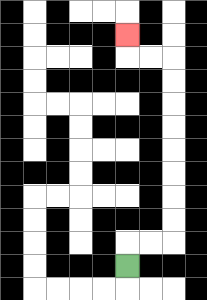{'start': '[5, 11]', 'end': '[5, 1]', 'path_directions': 'U,R,R,U,U,U,U,U,U,U,U,L,L,U', 'path_coordinates': '[[5, 11], [5, 10], [6, 10], [7, 10], [7, 9], [7, 8], [7, 7], [7, 6], [7, 5], [7, 4], [7, 3], [7, 2], [6, 2], [5, 2], [5, 1]]'}